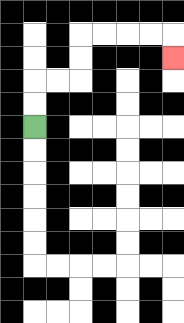{'start': '[1, 5]', 'end': '[7, 2]', 'path_directions': 'U,U,R,R,U,U,R,R,R,R,D', 'path_coordinates': '[[1, 5], [1, 4], [1, 3], [2, 3], [3, 3], [3, 2], [3, 1], [4, 1], [5, 1], [6, 1], [7, 1], [7, 2]]'}